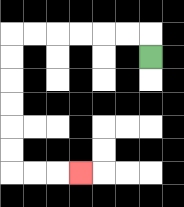{'start': '[6, 2]', 'end': '[3, 7]', 'path_directions': 'U,L,L,L,L,L,L,D,D,D,D,D,D,R,R,R', 'path_coordinates': '[[6, 2], [6, 1], [5, 1], [4, 1], [3, 1], [2, 1], [1, 1], [0, 1], [0, 2], [0, 3], [0, 4], [0, 5], [0, 6], [0, 7], [1, 7], [2, 7], [3, 7]]'}